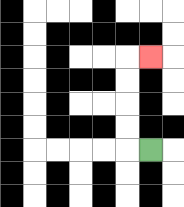{'start': '[6, 6]', 'end': '[6, 2]', 'path_directions': 'L,U,U,U,U,R', 'path_coordinates': '[[6, 6], [5, 6], [5, 5], [5, 4], [5, 3], [5, 2], [6, 2]]'}